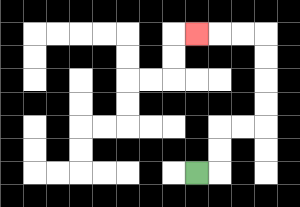{'start': '[8, 7]', 'end': '[8, 1]', 'path_directions': 'R,U,U,R,R,U,U,U,U,L,L,L', 'path_coordinates': '[[8, 7], [9, 7], [9, 6], [9, 5], [10, 5], [11, 5], [11, 4], [11, 3], [11, 2], [11, 1], [10, 1], [9, 1], [8, 1]]'}